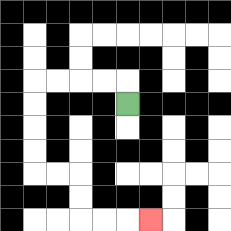{'start': '[5, 4]', 'end': '[6, 9]', 'path_directions': 'U,L,L,L,L,D,D,D,D,R,R,D,D,R,R,R', 'path_coordinates': '[[5, 4], [5, 3], [4, 3], [3, 3], [2, 3], [1, 3], [1, 4], [1, 5], [1, 6], [1, 7], [2, 7], [3, 7], [3, 8], [3, 9], [4, 9], [5, 9], [6, 9]]'}